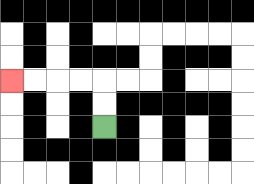{'start': '[4, 5]', 'end': '[0, 3]', 'path_directions': 'U,U,L,L,L,L', 'path_coordinates': '[[4, 5], [4, 4], [4, 3], [3, 3], [2, 3], [1, 3], [0, 3]]'}